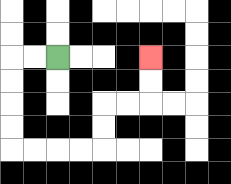{'start': '[2, 2]', 'end': '[6, 2]', 'path_directions': 'L,L,D,D,D,D,R,R,R,R,U,U,R,R,U,U', 'path_coordinates': '[[2, 2], [1, 2], [0, 2], [0, 3], [0, 4], [0, 5], [0, 6], [1, 6], [2, 6], [3, 6], [4, 6], [4, 5], [4, 4], [5, 4], [6, 4], [6, 3], [6, 2]]'}